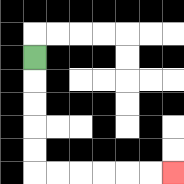{'start': '[1, 2]', 'end': '[7, 7]', 'path_directions': 'D,D,D,D,D,R,R,R,R,R,R', 'path_coordinates': '[[1, 2], [1, 3], [1, 4], [1, 5], [1, 6], [1, 7], [2, 7], [3, 7], [4, 7], [5, 7], [6, 7], [7, 7]]'}